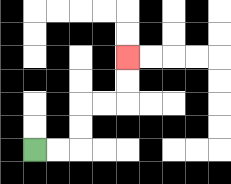{'start': '[1, 6]', 'end': '[5, 2]', 'path_directions': 'R,R,U,U,R,R,U,U', 'path_coordinates': '[[1, 6], [2, 6], [3, 6], [3, 5], [3, 4], [4, 4], [5, 4], [5, 3], [5, 2]]'}